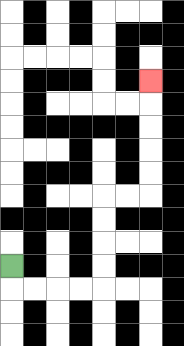{'start': '[0, 11]', 'end': '[6, 3]', 'path_directions': 'D,R,R,R,R,U,U,U,U,R,R,U,U,U,U,U', 'path_coordinates': '[[0, 11], [0, 12], [1, 12], [2, 12], [3, 12], [4, 12], [4, 11], [4, 10], [4, 9], [4, 8], [5, 8], [6, 8], [6, 7], [6, 6], [6, 5], [6, 4], [6, 3]]'}